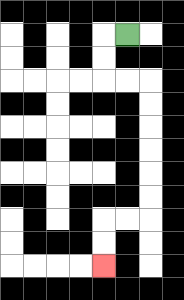{'start': '[5, 1]', 'end': '[4, 11]', 'path_directions': 'L,D,D,R,R,D,D,D,D,D,D,L,L,D,D', 'path_coordinates': '[[5, 1], [4, 1], [4, 2], [4, 3], [5, 3], [6, 3], [6, 4], [6, 5], [6, 6], [6, 7], [6, 8], [6, 9], [5, 9], [4, 9], [4, 10], [4, 11]]'}